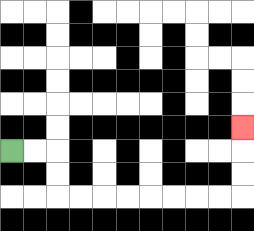{'start': '[0, 6]', 'end': '[10, 5]', 'path_directions': 'R,R,D,D,R,R,R,R,R,R,R,R,U,U,U', 'path_coordinates': '[[0, 6], [1, 6], [2, 6], [2, 7], [2, 8], [3, 8], [4, 8], [5, 8], [6, 8], [7, 8], [8, 8], [9, 8], [10, 8], [10, 7], [10, 6], [10, 5]]'}